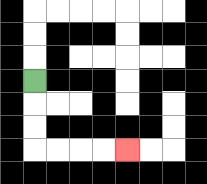{'start': '[1, 3]', 'end': '[5, 6]', 'path_directions': 'D,D,D,R,R,R,R', 'path_coordinates': '[[1, 3], [1, 4], [1, 5], [1, 6], [2, 6], [3, 6], [4, 6], [5, 6]]'}